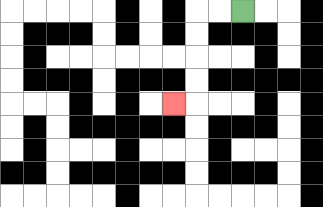{'start': '[10, 0]', 'end': '[7, 4]', 'path_directions': 'L,L,D,D,D,D,L', 'path_coordinates': '[[10, 0], [9, 0], [8, 0], [8, 1], [8, 2], [8, 3], [8, 4], [7, 4]]'}